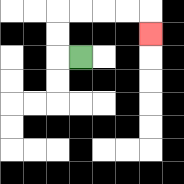{'start': '[3, 2]', 'end': '[6, 1]', 'path_directions': 'L,U,U,R,R,R,R,D', 'path_coordinates': '[[3, 2], [2, 2], [2, 1], [2, 0], [3, 0], [4, 0], [5, 0], [6, 0], [6, 1]]'}